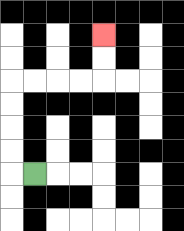{'start': '[1, 7]', 'end': '[4, 1]', 'path_directions': 'L,U,U,U,U,R,R,R,R,U,U', 'path_coordinates': '[[1, 7], [0, 7], [0, 6], [0, 5], [0, 4], [0, 3], [1, 3], [2, 3], [3, 3], [4, 3], [4, 2], [4, 1]]'}